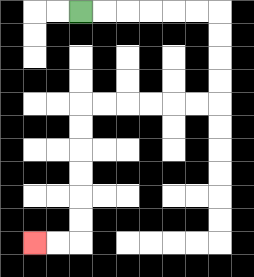{'start': '[3, 0]', 'end': '[1, 10]', 'path_directions': 'R,R,R,R,R,R,D,D,D,D,L,L,L,L,L,L,D,D,D,D,D,D,L,L', 'path_coordinates': '[[3, 0], [4, 0], [5, 0], [6, 0], [7, 0], [8, 0], [9, 0], [9, 1], [9, 2], [9, 3], [9, 4], [8, 4], [7, 4], [6, 4], [5, 4], [4, 4], [3, 4], [3, 5], [3, 6], [3, 7], [3, 8], [3, 9], [3, 10], [2, 10], [1, 10]]'}